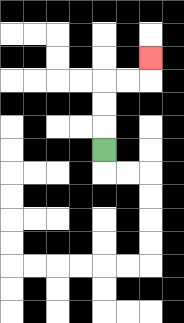{'start': '[4, 6]', 'end': '[6, 2]', 'path_directions': 'U,U,U,R,R,U', 'path_coordinates': '[[4, 6], [4, 5], [4, 4], [4, 3], [5, 3], [6, 3], [6, 2]]'}